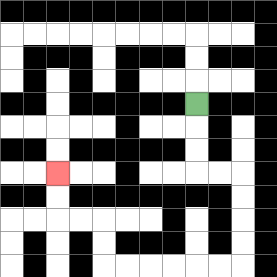{'start': '[8, 4]', 'end': '[2, 7]', 'path_directions': 'D,D,D,R,R,D,D,D,D,L,L,L,L,L,L,U,U,L,L,U,U', 'path_coordinates': '[[8, 4], [8, 5], [8, 6], [8, 7], [9, 7], [10, 7], [10, 8], [10, 9], [10, 10], [10, 11], [9, 11], [8, 11], [7, 11], [6, 11], [5, 11], [4, 11], [4, 10], [4, 9], [3, 9], [2, 9], [2, 8], [2, 7]]'}